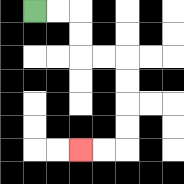{'start': '[1, 0]', 'end': '[3, 6]', 'path_directions': 'R,R,D,D,R,R,D,D,D,D,L,L', 'path_coordinates': '[[1, 0], [2, 0], [3, 0], [3, 1], [3, 2], [4, 2], [5, 2], [5, 3], [5, 4], [5, 5], [5, 6], [4, 6], [3, 6]]'}